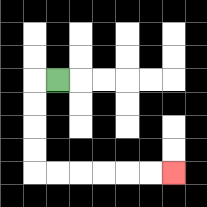{'start': '[2, 3]', 'end': '[7, 7]', 'path_directions': 'L,D,D,D,D,R,R,R,R,R,R', 'path_coordinates': '[[2, 3], [1, 3], [1, 4], [1, 5], [1, 6], [1, 7], [2, 7], [3, 7], [4, 7], [5, 7], [6, 7], [7, 7]]'}